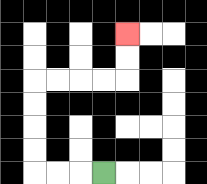{'start': '[4, 7]', 'end': '[5, 1]', 'path_directions': 'L,L,L,U,U,U,U,R,R,R,R,U,U', 'path_coordinates': '[[4, 7], [3, 7], [2, 7], [1, 7], [1, 6], [1, 5], [1, 4], [1, 3], [2, 3], [3, 3], [4, 3], [5, 3], [5, 2], [5, 1]]'}